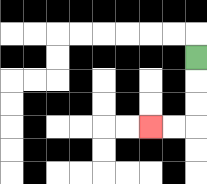{'start': '[8, 2]', 'end': '[6, 5]', 'path_directions': 'D,D,D,L,L', 'path_coordinates': '[[8, 2], [8, 3], [8, 4], [8, 5], [7, 5], [6, 5]]'}